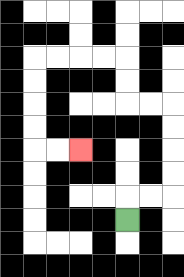{'start': '[5, 9]', 'end': '[3, 6]', 'path_directions': 'U,R,R,U,U,U,U,L,L,U,U,L,L,L,L,D,D,D,D,R,R', 'path_coordinates': '[[5, 9], [5, 8], [6, 8], [7, 8], [7, 7], [7, 6], [7, 5], [7, 4], [6, 4], [5, 4], [5, 3], [5, 2], [4, 2], [3, 2], [2, 2], [1, 2], [1, 3], [1, 4], [1, 5], [1, 6], [2, 6], [3, 6]]'}